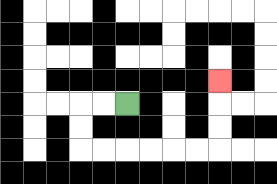{'start': '[5, 4]', 'end': '[9, 3]', 'path_directions': 'L,L,D,D,R,R,R,R,R,R,U,U,U', 'path_coordinates': '[[5, 4], [4, 4], [3, 4], [3, 5], [3, 6], [4, 6], [5, 6], [6, 6], [7, 6], [8, 6], [9, 6], [9, 5], [9, 4], [9, 3]]'}